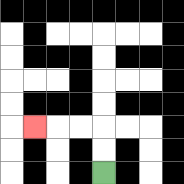{'start': '[4, 7]', 'end': '[1, 5]', 'path_directions': 'U,U,L,L,L', 'path_coordinates': '[[4, 7], [4, 6], [4, 5], [3, 5], [2, 5], [1, 5]]'}